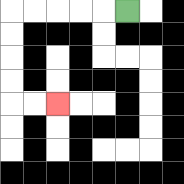{'start': '[5, 0]', 'end': '[2, 4]', 'path_directions': 'L,L,L,L,L,D,D,D,D,R,R', 'path_coordinates': '[[5, 0], [4, 0], [3, 0], [2, 0], [1, 0], [0, 0], [0, 1], [0, 2], [0, 3], [0, 4], [1, 4], [2, 4]]'}